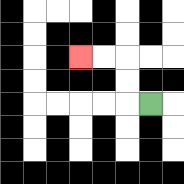{'start': '[6, 4]', 'end': '[3, 2]', 'path_directions': 'L,U,U,L,L', 'path_coordinates': '[[6, 4], [5, 4], [5, 3], [5, 2], [4, 2], [3, 2]]'}